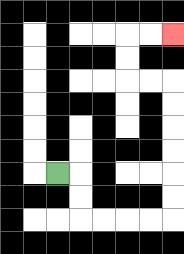{'start': '[2, 7]', 'end': '[7, 1]', 'path_directions': 'R,D,D,R,R,R,R,U,U,U,U,U,U,L,L,U,U,R,R', 'path_coordinates': '[[2, 7], [3, 7], [3, 8], [3, 9], [4, 9], [5, 9], [6, 9], [7, 9], [7, 8], [7, 7], [7, 6], [7, 5], [7, 4], [7, 3], [6, 3], [5, 3], [5, 2], [5, 1], [6, 1], [7, 1]]'}